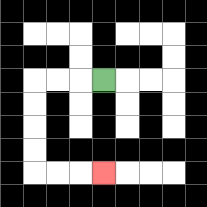{'start': '[4, 3]', 'end': '[4, 7]', 'path_directions': 'L,L,L,D,D,D,D,R,R,R', 'path_coordinates': '[[4, 3], [3, 3], [2, 3], [1, 3], [1, 4], [1, 5], [1, 6], [1, 7], [2, 7], [3, 7], [4, 7]]'}